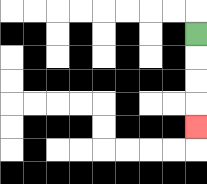{'start': '[8, 1]', 'end': '[8, 5]', 'path_directions': 'D,D,D,D', 'path_coordinates': '[[8, 1], [8, 2], [8, 3], [8, 4], [8, 5]]'}